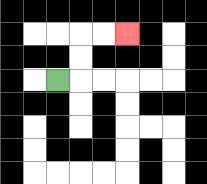{'start': '[2, 3]', 'end': '[5, 1]', 'path_directions': 'R,U,U,R,R', 'path_coordinates': '[[2, 3], [3, 3], [3, 2], [3, 1], [4, 1], [5, 1]]'}